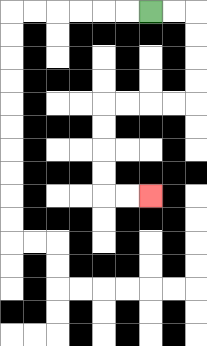{'start': '[6, 0]', 'end': '[6, 8]', 'path_directions': 'R,R,D,D,D,D,L,L,L,L,D,D,D,D,R,R', 'path_coordinates': '[[6, 0], [7, 0], [8, 0], [8, 1], [8, 2], [8, 3], [8, 4], [7, 4], [6, 4], [5, 4], [4, 4], [4, 5], [4, 6], [4, 7], [4, 8], [5, 8], [6, 8]]'}